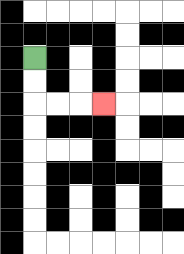{'start': '[1, 2]', 'end': '[4, 4]', 'path_directions': 'D,D,R,R,R', 'path_coordinates': '[[1, 2], [1, 3], [1, 4], [2, 4], [3, 4], [4, 4]]'}